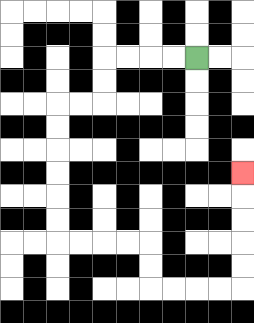{'start': '[8, 2]', 'end': '[10, 7]', 'path_directions': 'L,L,L,L,D,D,L,L,D,D,D,D,D,D,R,R,R,R,D,D,R,R,R,R,U,U,U,U,U', 'path_coordinates': '[[8, 2], [7, 2], [6, 2], [5, 2], [4, 2], [4, 3], [4, 4], [3, 4], [2, 4], [2, 5], [2, 6], [2, 7], [2, 8], [2, 9], [2, 10], [3, 10], [4, 10], [5, 10], [6, 10], [6, 11], [6, 12], [7, 12], [8, 12], [9, 12], [10, 12], [10, 11], [10, 10], [10, 9], [10, 8], [10, 7]]'}